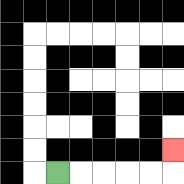{'start': '[2, 7]', 'end': '[7, 6]', 'path_directions': 'R,R,R,R,R,U', 'path_coordinates': '[[2, 7], [3, 7], [4, 7], [5, 7], [6, 7], [7, 7], [7, 6]]'}